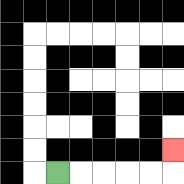{'start': '[2, 7]', 'end': '[7, 6]', 'path_directions': 'R,R,R,R,R,U', 'path_coordinates': '[[2, 7], [3, 7], [4, 7], [5, 7], [6, 7], [7, 7], [7, 6]]'}